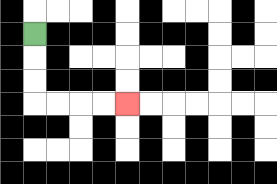{'start': '[1, 1]', 'end': '[5, 4]', 'path_directions': 'D,D,D,R,R,R,R', 'path_coordinates': '[[1, 1], [1, 2], [1, 3], [1, 4], [2, 4], [3, 4], [4, 4], [5, 4]]'}